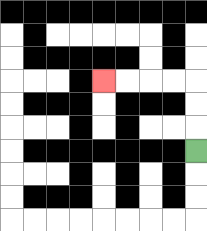{'start': '[8, 6]', 'end': '[4, 3]', 'path_directions': 'U,U,U,L,L,L,L', 'path_coordinates': '[[8, 6], [8, 5], [8, 4], [8, 3], [7, 3], [6, 3], [5, 3], [4, 3]]'}